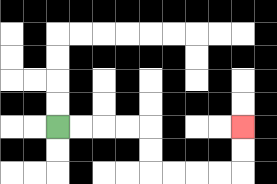{'start': '[2, 5]', 'end': '[10, 5]', 'path_directions': 'R,R,R,R,D,D,R,R,R,R,U,U', 'path_coordinates': '[[2, 5], [3, 5], [4, 5], [5, 5], [6, 5], [6, 6], [6, 7], [7, 7], [8, 7], [9, 7], [10, 7], [10, 6], [10, 5]]'}